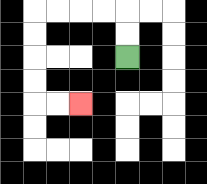{'start': '[5, 2]', 'end': '[3, 4]', 'path_directions': 'U,U,L,L,L,L,D,D,D,D,R,R', 'path_coordinates': '[[5, 2], [5, 1], [5, 0], [4, 0], [3, 0], [2, 0], [1, 0], [1, 1], [1, 2], [1, 3], [1, 4], [2, 4], [3, 4]]'}